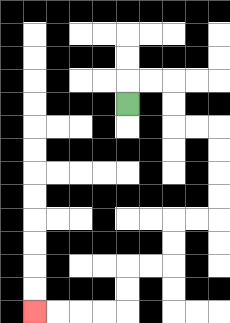{'start': '[5, 4]', 'end': '[1, 13]', 'path_directions': 'U,R,R,D,D,R,R,D,D,D,D,L,L,D,D,L,L,D,D,L,L,L,L', 'path_coordinates': '[[5, 4], [5, 3], [6, 3], [7, 3], [7, 4], [7, 5], [8, 5], [9, 5], [9, 6], [9, 7], [9, 8], [9, 9], [8, 9], [7, 9], [7, 10], [7, 11], [6, 11], [5, 11], [5, 12], [5, 13], [4, 13], [3, 13], [2, 13], [1, 13]]'}